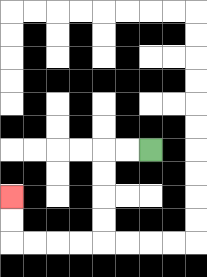{'start': '[6, 6]', 'end': '[0, 8]', 'path_directions': 'L,L,D,D,D,D,L,L,L,L,U,U', 'path_coordinates': '[[6, 6], [5, 6], [4, 6], [4, 7], [4, 8], [4, 9], [4, 10], [3, 10], [2, 10], [1, 10], [0, 10], [0, 9], [0, 8]]'}